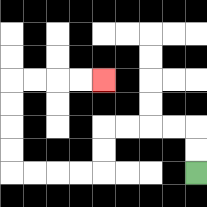{'start': '[8, 7]', 'end': '[4, 3]', 'path_directions': 'U,U,L,L,L,L,D,D,L,L,L,L,U,U,U,U,R,R,R,R', 'path_coordinates': '[[8, 7], [8, 6], [8, 5], [7, 5], [6, 5], [5, 5], [4, 5], [4, 6], [4, 7], [3, 7], [2, 7], [1, 7], [0, 7], [0, 6], [0, 5], [0, 4], [0, 3], [1, 3], [2, 3], [3, 3], [4, 3]]'}